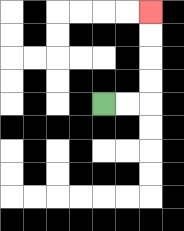{'start': '[4, 4]', 'end': '[6, 0]', 'path_directions': 'R,R,U,U,U,U', 'path_coordinates': '[[4, 4], [5, 4], [6, 4], [6, 3], [6, 2], [6, 1], [6, 0]]'}